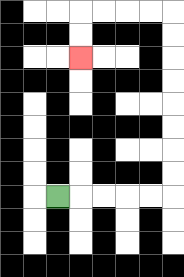{'start': '[2, 8]', 'end': '[3, 2]', 'path_directions': 'R,R,R,R,R,U,U,U,U,U,U,U,U,L,L,L,L,D,D', 'path_coordinates': '[[2, 8], [3, 8], [4, 8], [5, 8], [6, 8], [7, 8], [7, 7], [7, 6], [7, 5], [7, 4], [7, 3], [7, 2], [7, 1], [7, 0], [6, 0], [5, 0], [4, 0], [3, 0], [3, 1], [3, 2]]'}